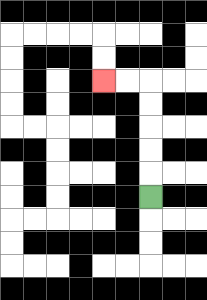{'start': '[6, 8]', 'end': '[4, 3]', 'path_directions': 'U,U,U,U,U,L,L', 'path_coordinates': '[[6, 8], [6, 7], [6, 6], [6, 5], [6, 4], [6, 3], [5, 3], [4, 3]]'}